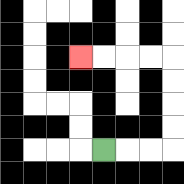{'start': '[4, 6]', 'end': '[3, 2]', 'path_directions': 'R,R,R,U,U,U,U,L,L,L,L', 'path_coordinates': '[[4, 6], [5, 6], [6, 6], [7, 6], [7, 5], [7, 4], [7, 3], [7, 2], [6, 2], [5, 2], [4, 2], [3, 2]]'}